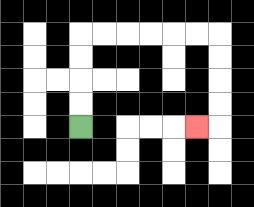{'start': '[3, 5]', 'end': '[8, 5]', 'path_directions': 'U,U,U,U,R,R,R,R,R,R,D,D,D,D,L', 'path_coordinates': '[[3, 5], [3, 4], [3, 3], [3, 2], [3, 1], [4, 1], [5, 1], [6, 1], [7, 1], [8, 1], [9, 1], [9, 2], [9, 3], [9, 4], [9, 5], [8, 5]]'}